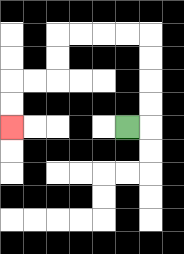{'start': '[5, 5]', 'end': '[0, 5]', 'path_directions': 'R,U,U,U,U,L,L,L,L,D,D,L,L,D,D', 'path_coordinates': '[[5, 5], [6, 5], [6, 4], [6, 3], [6, 2], [6, 1], [5, 1], [4, 1], [3, 1], [2, 1], [2, 2], [2, 3], [1, 3], [0, 3], [0, 4], [0, 5]]'}